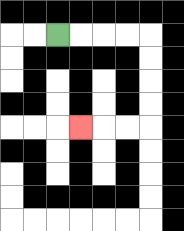{'start': '[2, 1]', 'end': '[3, 5]', 'path_directions': 'R,R,R,R,D,D,D,D,L,L,L', 'path_coordinates': '[[2, 1], [3, 1], [4, 1], [5, 1], [6, 1], [6, 2], [6, 3], [6, 4], [6, 5], [5, 5], [4, 5], [3, 5]]'}